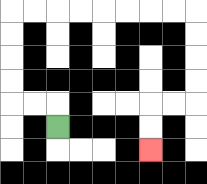{'start': '[2, 5]', 'end': '[6, 6]', 'path_directions': 'U,L,L,U,U,U,U,R,R,R,R,R,R,R,R,D,D,D,D,L,L,D,D', 'path_coordinates': '[[2, 5], [2, 4], [1, 4], [0, 4], [0, 3], [0, 2], [0, 1], [0, 0], [1, 0], [2, 0], [3, 0], [4, 0], [5, 0], [6, 0], [7, 0], [8, 0], [8, 1], [8, 2], [8, 3], [8, 4], [7, 4], [6, 4], [6, 5], [6, 6]]'}